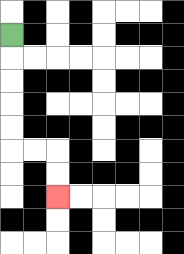{'start': '[0, 1]', 'end': '[2, 8]', 'path_directions': 'D,D,D,D,D,R,R,D,D', 'path_coordinates': '[[0, 1], [0, 2], [0, 3], [0, 4], [0, 5], [0, 6], [1, 6], [2, 6], [2, 7], [2, 8]]'}